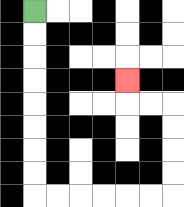{'start': '[1, 0]', 'end': '[5, 3]', 'path_directions': 'D,D,D,D,D,D,D,D,R,R,R,R,R,R,U,U,U,U,L,L,U', 'path_coordinates': '[[1, 0], [1, 1], [1, 2], [1, 3], [1, 4], [1, 5], [1, 6], [1, 7], [1, 8], [2, 8], [3, 8], [4, 8], [5, 8], [6, 8], [7, 8], [7, 7], [7, 6], [7, 5], [7, 4], [6, 4], [5, 4], [5, 3]]'}